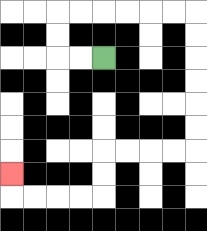{'start': '[4, 2]', 'end': '[0, 7]', 'path_directions': 'L,L,U,U,R,R,R,R,R,R,D,D,D,D,D,D,L,L,L,L,D,D,L,L,L,L,U', 'path_coordinates': '[[4, 2], [3, 2], [2, 2], [2, 1], [2, 0], [3, 0], [4, 0], [5, 0], [6, 0], [7, 0], [8, 0], [8, 1], [8, 2], [8, 3], [8, 4], [8, 5], [8, 6], [7, 6], [6, 6], [5, 6], [4, 6], [4, 7], [4, 8], [3, 8], [2, 8], [1, 8], [0, 8], [0, 7]]'}